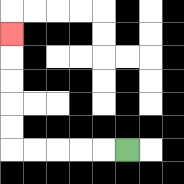{'start': '[5, 6]', 'end': '[0, 1]', 'path_directions': 'L,L,L,L,L,U,U,U,U,U', 'path_coordinates': '[[5, 6], [4, 6], [3, 6], [2, 6], [1, 6], [0, 6], [0, 5], [0, 4], [0, 3], [0, 2], [0, 1]]'}